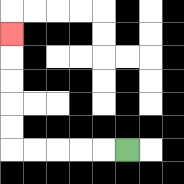{'start': '[5, 6]', 'end': '[0, 1]', 'path_directions': 'L,L,L,L,L,U,U,U,U,U', 'path_coordinates': '[[5, 6], [4, 6], [3, 6], [2, 6], [1, 6], [0, 6], [0, 5], [0, 4], [0, 3], [0, 2], [0, 1]]'}